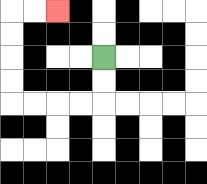{'start': '[4, 2]', 'end': '[2, 0]', 'path_directions': 'D,D,L,L,L,L,U,U,U,U,R,R', 'path_coordinates': '[[4, 2], [4, 3], [4, 4], [3, 4], [2, 4], [1, 4], [0, 4], [0, 3], [0, 2], [0, 1], [0, 0], [1, 0], [2, 0]]'}